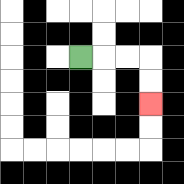{'start': '[3, 2]', 'end': '[6, 4]', 'path_directions': 'R,R,R,D,D', 'path_coordinates': '[[3, 2], [4, 2], [5, 2], [6, 2], [6, 3], [6, 4]]'}